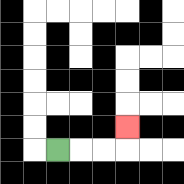{'start': '[2, 6]', 'end': '[5, 5]', 'path_directions': 'R,R,R,U', 'path_coordinates': '[[2, 6], [3, 6], [4, 6], [5, 6], [5, 5]]'}